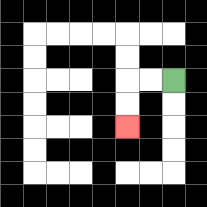{'start': '[7, 3]', 'end': '[5, 5]', 'path_directions': 'L,L,D,D', 'path_coordinates': '[[7, 3], [6, 3], [5, 3], [5, 4], [5, 5]]'}